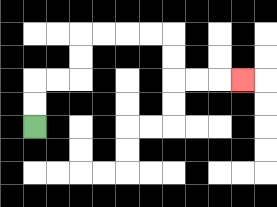{'start': '[1, 5]', 'end': '[10, 3]', 'path_directions': 'U,U,R,R,U,U,R,R,R,R,D,D,R,R,R', 'path_coordinates': '[[1, 5], [1, 4], [1, 3], [2, 3], [3, 3], [3, 2], [3, 1], [4, 1], [5, 1], [6, 1], [7, 1], [7, 2], [7, 3], [8, 3], [9, 3], [10, 3]]'}